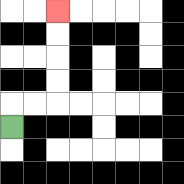{'start': '[0, 5]', 'end': '[2, 0]', 'path_directions': 'U,R,R,U,U,U,U', 'path_coordinates': '[[0, 5], [0, 4], [1, 4], [2, 4], [2, 3], [2, 2], [2, 1], [2, 0]]'}